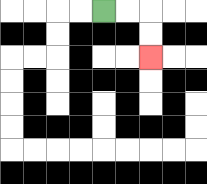{'start': '[4, 0]', 'end': '[6, 2]', 'path_directions': 'R,R,D,D', 'path_coordinates': '[[4, 0], [5, 0], [6, 0], [6, 1], [6, 2]]'}